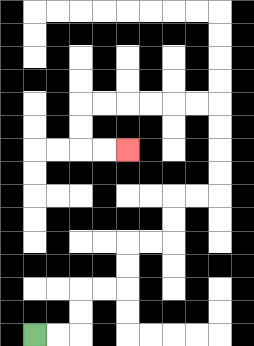{'start': '[1, 14]', 'end': '[5, 6]', 'path_directions': 'R,R,U,U,R,R,U,U,R,R,U,U,R,R,U,U,U,U,L,L,L,L,L,L,D,D,R,R', 'path_coordinates': '[[1, 14], [2, 14], [3, 14], [3, 13], [3, 12], [4, 12], [5, 12], [5, 11], [5, 10], [6, 10], [7, 10], [7, 9], [7, 8], [8, 8], [9, 8], [9, 7], [9, 6], [9, 5], [9, 4], [8, 4], [7, 4], [6, 4], [5, 4], [4, 4], [3, 4], [3, 5], [3, 6], [4, 6], [5, 6]]'}